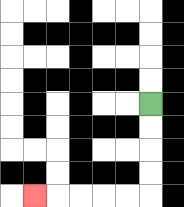{'start': '[6, 4]', 'end': '[1, 8]', 'path_directions': 'D,D,D,D,L,L,L,L,L', 'path_coordinates': '[[6, 4], [6, 5], [6, 6], [6, 7], [6, 8], [5, 8], [4, 8], [3, 8], [2, 8], [1, 8]]'}